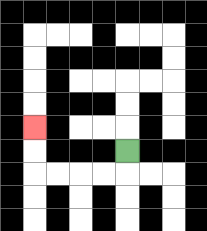{'start': '[5, 6]', 'end': '[1, 5]', 'path_directions': 'D,L,L,L,L,U,U', 'path_coordinates': '[[5, 6], [5, 7], [4, 7], [3, 7], [2, 7], [1, 7], [1, 6], [1, 5]]'}